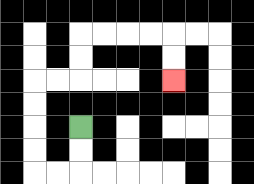{'start': '[3, 5]', 'end': '[7, 3]', 'path_directions': 'D,D,L,L,U,U,U,U,R,R,U,U,R,R,R,R,D,D', 'path_coordinates': '[[3, 5], [3, 6], [3, 7], [2, 7], [1, 7], [1, 6], [1, 5], [1, 4], [1, 3], [2, 3], [3, 3], [3, 2], [3, 1], [4, 1], [5, 1], [6, 1], [7, 1], [7, 2], [7, 3]]'}